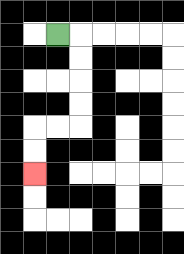{'start': '[2, 1]', 'end': '[1, 7]', 'path_directions': 'R,D,D,D,D,L,L,D,D', 'path_coordinates': '[[2, 1], [3, 1], [3, 2], [3, 3], [3, 4], [3, 5], [2, 5], [1, 5], [1, 6], [1, 7]]'}